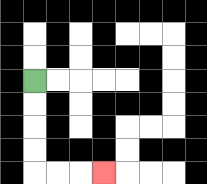{'start': '[1, 3]', 'end': '[4, 7]', 'path_directions': 'D,D,D,D,R,R,R', 'path_coordinates': '[[1, 3], [1, 4], [1, 5], [1, 6], [1, 7], [2, 7], [3, 7], [4, 7]]'}